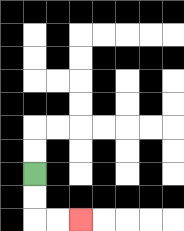{'start': '[1, 7]', 'end': '[3, 9]', 'path_directions': 'D,D,R,R', 'path_coordinates': '[[1, 7], [1, 8], [1, 9], [2, 9], [3, 9]]'}